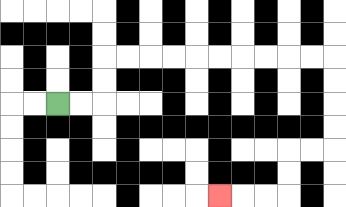{'start': '[2, 4]', 'end': '[9, 8]', 'path_directions': 'R,R,U,U,R,R,R,R,R,R,R,R,R,R,D,D,D,D,L,L,D,D,L,L,L', 'path_coordinates': '[[2, 4], [3, 4], [4, 4], [4, 3], [4, 2], [5, 2], [6, 2], [7, 2], [8, 2], [9, 2], [10, 2], [11, 2], [12, 2], [13, 2], [14, 2], [14, 3], [14, 4], [14, 5], [14, 6], [13, 6], [12, 6], [12, 7], [12, 8], [11, 8], [10, 8], [9, 8]]'}